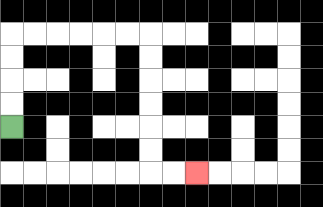{'start': '[0, 5]', 'end': '[8, 7]', 'path_directions': 'U,U,U,U,R,R,R,R,R,R,D,D,D,D,D,D,R,R', 'path_coordinates': '[[0, 5], [0, 4], [0, 3], [0, 2], [0, 1], [1, 1], [2, 1], [3, 1], [4, 1], [5, 1], [6, 1], [6, 2], [6, 3], [6, 4], [6, 5], [6, 6], [6, 7], [7, 7], [8, 7]]'}